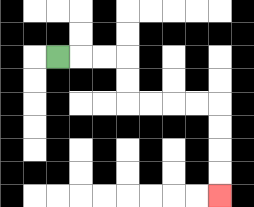{'start': '[2, 2]', 'end': '[9, 8]', 'path_directions': 'R,R,R,D,D,R,R,R,R,D,D,D,D', 'path_coordinates': '[[2, 2], [3, 2], [4, 2], [5, 2], [5, 3], [5, 4], [6, 4], [7, 4], [8, 4], [9, 4], [9, 5], [9, 6], [9, 7], [9, 8]]'}